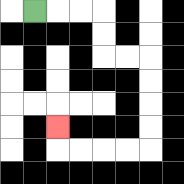{'start': '[1, 0]', 'end': '[2, 5]', 'path_directions': 'R,R,R,D,D,R,R,D,D,D,D,L,L,L,L,U', 'path_coordinates': '[[1, 0], [2, 0], [3, 0], [4, 0], [4, 1], [4, 2], [5, 2], [6, 2], [6, 3], [6, 4], [6, 5], [6, 6], [5, 6], [4, 6], [3, 6], [2, 6], [2, 5]]'}